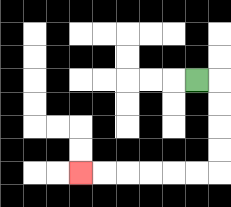{'start': '[8, 3]', 'end': '[3, 7]', 'path_directions': 'R,D,D,D,D,L,L,L,L,L,L', 'path_coordinates': '[[8, 3], [9, 3], [9, 4], [9, 5], [9, 6], [9, 7], [8, 7], [7, 7], [6, 7], [5, 7], [4, 7], [3, 7]]'}